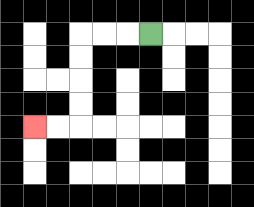{'start': '[6, 1]', 'end': '[1, 5]', 'path_directions': 'L,L,L,D,D,D,D,L,L', 'path_coordinates': '[[6, 1], [5, 1], [4, 1], [3, 1], [3, 2], [3, 3], [3, 4], [3, 5], [2, 5], [1, 5]]'}